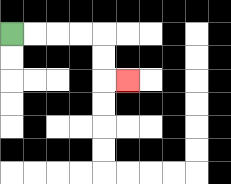{'start': '[0, 1]', 'end': '[5, 3]', 'path_directions': 'R,R,R,R,D,D,R', 'path_coordinates': '[[0, 1], [1, 1], [2, 1], [3, 1], [4, 1], [4, 2], [4, 3], [5, 3]]'}